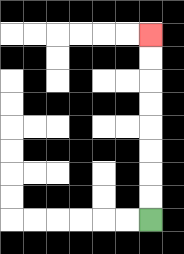{'start': '[6, 9]', 'end': '[6, 1]', 'path_directions': 'U,U,U,U,U,U,U,U', 'path_coordinates': '[[6, 9], [6, 8], [6, 7], [6, 6], [6, 5], [6, 4], [6, 3], [6, 2], [6, 1]]'}